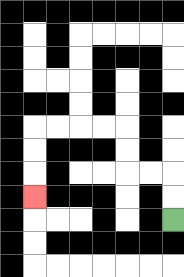{'start': '[7, 9]', 'end': '[1, 8]', 'path_directions': 'U,U,L,L,U,U,L,L,L,L,D,D,D', 'path_coordinates': '[[7, 9], [7, 8], [7, 7], [6, 7], [5, 7], [5, 6], [5, 5], [4, 5], [3, 5], [2, 5], [1, 5], [1, 6], [1, 7], [1, 8]]'}